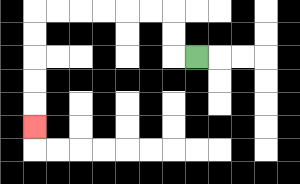{'start': '[8, 2]', 'end': '[1, 5]', 'path_directions': 'L,U,U,L,L,L,L,L,L,D,D,D,D,D', 'path_coordinates': '[[8, 2], [7, 2], [7, 1], [7, 0], [6, 0], [5, 0], [4, 0], [3, 0], [2, 0], [1, 0], [1, 1], [1, 2], [1, 3], [1, 4], [1, 5]]'}